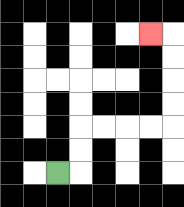{'start': '[2, 7]', 'end': '[6, 1]', 'path_directions': 'R,U,U,R,R,R,R,U,U,U,U,L', 'path_coordinates': '[[2, 7], [3, 7], [3, 6], [3, 5], [4, 5], [5, 5], [6, 5], [7, 5], [7, 4], [7, 3], [7, 2], [7, 1], [6, 1]]'}